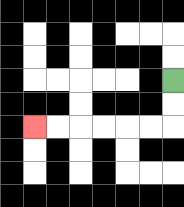{'start': '[7, 3]', 'end': '[1, 5]', 'path_directions': 'D,D,L,L,L,L,L,L', 'path_coordinates': '[[7, 3], [7, 4], [7, 5], [6, 5], [5, 5], [4, 5], [3, 5], [2, 5], [1, 5]]'}